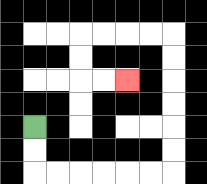{'start': '[1, 5]', 'end': '[5, 3]', 'path_directions': 'D,D,R,R,R,R,R,R,U,U,U,U,U,U,L,L,L,L,D,D,R,R', 'path_coordinates': '[[1, 5], [1, 6], [1, 7], [2, 7], [3, 7], [4, 7], [5, 7], [6, 7], [7, 7], [7, 6], [7, 5], [7, 4], [7, 3], [7, 2], [7, 1], [6, 1], [5, 1], [4, 1], [3, 1], [3, 2], [3, 3], [4, 3], [5, 3]]'}